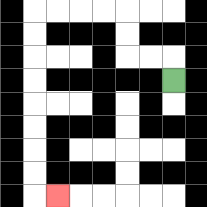{'start': '[7, 3]', 'end': '[2, 8]', 'path_directions': 'U,L,L,U,U,L,L,L,L,D,D,D,D,D,D,D,D,R', 'path_coordinates': '[[7, 3], [7, 2], [6, 2], [5, 2], [5, 1], [5, 0], [4, 0], [3, 0], [2, 0], [1, 0], [1, 1], [1, 2], [1, 3], [1, 4], [1, 5], [1, 6], [1, 7], [1, 8], [2, 8]]'}